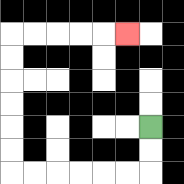{'start': '[6, 5]', 'end': '[5, 1]', 'path_directions': 'D,D,L,L,L,L,L,L,U,U,U,U,U,U,R,R,R,R,R', 'path_coordinates': '[[6, 5], [6, 6], [6, 7], [5, 7], [4, 7], [3, 7], [2, 7], [1, 7], [0, 7], [0, 6], [0, 5], [0, 4], [0, 3], [0, 2], [0, 1], [1, 1], [2, 1], [3, 1], [4, 1], [5, 1]]'}